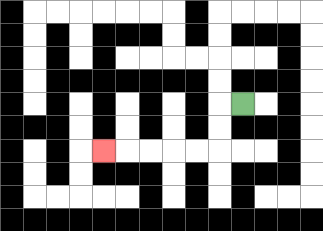{'start': '[10, 4]', 'end': '[4, 6]', 'path_directions': 'L,D,D,L,L,L,L,L', 'path_coordinates': '[[10, 4], [9, 4], [9, 5], [9, 6], [8, 6], [7, 6], [6, 6], [5, 6], [4, 6]]'}